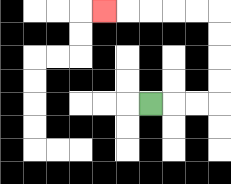{'start': '[6, 4]', 'end': '[4, 0]', 'path_directions': 'R,R,R,U,U,U,U,L,L,L,L,L', 'path_coordinates': '[[6, 4], [7, 4], [8, 4], [9, 4], [9, 3], [9, 2], [9, 1], [9, 0], [8, 0], [7, 0], [6, 0], [5, 0], [4, 0]]'}